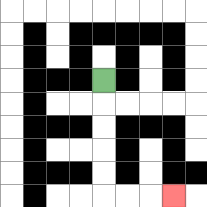{'start': '[4, 3]', 'end': '[7, 8]', 'path_directions': 'D,D,D,D,D,R,R,R', 'path_coordinates': '[[4, 3], [4, 4], [4, 5], [4, 6], [4, 7], [4, 8], [5, 8], [6, 8], [7, 8]]'}